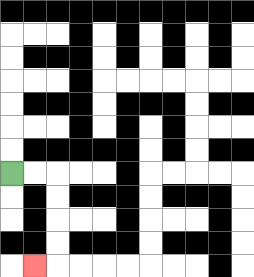{'start': '[0, 7]', 'end': '[1, 11]', 'path_directions': 'R,R,D,D,D,D,L', 'path_coordinates': '[[0, 7], [1, 7], [2, 7], [2, 8], [2, 9], [2, 10], [2, 11], [1, 11]]'}